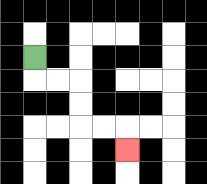{'start': '[1, 2]', 'end': '[5, 6]', 'path_directions': 'D,R,R,D,D,R,R,D', 'path_coordinates': '[[1, 2], [1, 3], [2, 3], [3, 3], [3, 4], [3, 5], [4, 5], [5, 5], [5, 6]]'}